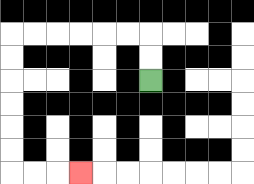{'start': '[6, 3]', 'end': '[3, 7]', 'path_directions': 'U,U,L,L,L,L,L,L,D,D,D,D,D,D,R,R,R', 'path_coordinates': '[[6, 3], [6, 2], [6, 1], [5, 1], [4, 1], [3, 1], [2, 1], [1, 1], [0, 1], [0, 2], [0, 3], [0, 4], [0, 5], [0, 6], [0, 7], [1, 7], [2, 7], [3, 7]]'}